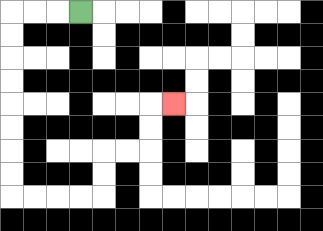{'start': '[3, 0]', 'end': '[7, 4]', 'path_directions': 'L,L,L,D,D,D,D,D,D,D,D,R,R,R,R,U,U,R,R,U,U,R', 'path_coordinates': '[[3, 0], [2, 0], [1, 0], [0, 0], [0, 1], [0, 2], [0, 3], [0, 4], [0, 5], [0, 6], [0, 7], [0, 8], [1, 8], [2, 8], [3, 8], [4, 8], [4, 7], [4, 6], [5, 6], [6, 6], [6, 5], [6, 4], [7, 4]]'}